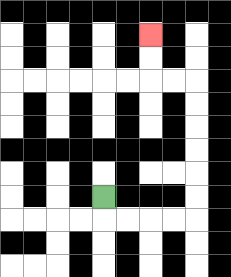{'start': '[4, 8]', 'end': '[6, 1]', 'path_directions': 'D,R,R,R,R,U,U,U,U,U,U,L,L,U,U', 'path_coordinates': '[[4, 8], [4, 9], [5, 9], [6, 9], [7, 9], [8, 9], [8, 8], [8, 7], [8, 6], [8, 5], [8, 4], [8, 3], [7, 3], [6, 3], [6, 2], [6, 1]]'}